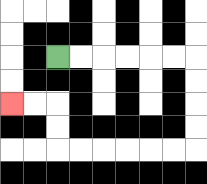{'start': '[2, 2]', 'end': '[0, 4]', 'path_directions': 'R,R,R,R,R,R,D,D,D,D,L,L,L,L,L,L,U,U,L,L', 'path_coordinates': '[[2, 2], [3, 2], [4, 2], [5, 2], [6, 2], [7, 2], [8, 2], [8, 3], [8, 4], [8, 5], [8, 6], [7, 6], [6, 6], [5, 6], [4, 6], [3, 6], [2, 6], [2, 5], [2, 4], [1, 4], [0, 4]]'}